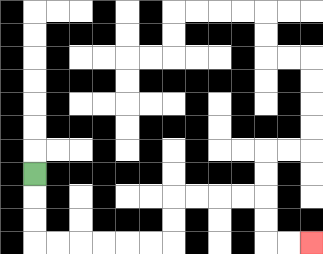{'start': '[1, 7]', 'end': '[13, 10]', 'path_directions': 'D,D,D,R,R,R,R,R,R,U,U,R,R,R,R,D,D,R,R', 'path_coordinates': '[[1, 7], [1, 8], [1, 9], [1, 10], [2, 10], [3, 10], [4, 10], [5, 10], [6, 10], [7, 10], [7, 9], [7, 8], [8, 8], [9, 8], [10, 8], [11, 8], [11, 9], [11, 10], [12, 10], [13, 10]]'}